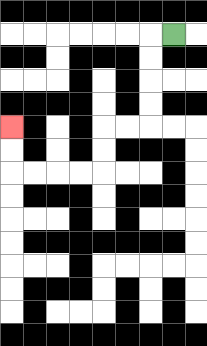{'start': '[7, 1]', 'end': '[0, 5]', 'path_directions': 'L,D,D,D,D,L,L,D,D,L,L,L,L,U,U', 'path_coordinates': '[[7, 1], [6, 1], [6, 2], [6, 3], [6, 4], [6, 5], [5, 5], [4, 5], [4, 6], [4, 7], [3, 7], [2, 7], [1, 7], [0, 7], [0, 6], [0, 5]]'}